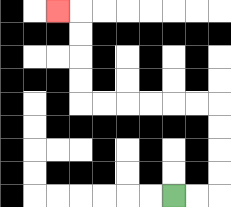{'start': '[7, 8]', 'end': '[2, 0]', 'path_directions': 'R,R,U,U,U,U,L,L,L,L,L,L,U,U,U,U,L', 'path_coordinates': '[[7, 8], [8, 8], [9, 8], [9, 7], [9, 6], [9, 5], [9, 4], [8, 4], [7, 4], [6, 4], [5, 4], [4, 4], [3, 4], [3, 3], [3, 2], [3, 1], [3, 0], [2, 0]]'}